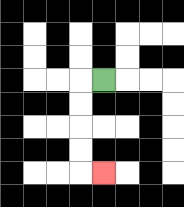{'start': '[4, 3]', 'end': '[4, 7]', 'path_directions': 'L,D,D,D,D,R', 'path_coordinates': '[[4, 3], [3, 3], [3, 4], [3, 5], [3, 6], [3, 7], [4, 7]]'}